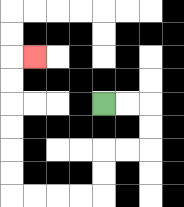{'start': '[4, 4]', 'end': '[1, 2]', 'path_directions': 'R,R,D,D,L,L,D,D,L,L,L,L,U,U,U,U,U,U,R', 'path_coordinates': '[[4, 4], [5, 4], [6, 4], [6, 5], [6, 6], [5, 6], [4, 6], [4, 7], [4, 8], [3, 8], [2, 8], [1, 8], [0, 8], [0, 7], [0, 6], [0, 5], [0, 4], [0, 3], [0, 2], [1, 2]]'}